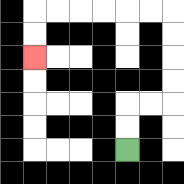{'start': '[5, 6]', 'end': '[1, 2]', 'path_directions': 'U,U,R,R,U,U,U,U,L,L,L,L,L,L,D,D', 'path_coordinates': '[[5, 6], [5, 5], [5, 4], [6, 4], [7, 4], [7, 3], [7, 2], [7, 1], [7, 0], [6, 0], [5, 0], [4, 0], [3, 0], [2, 0], [1, 0], [1, 1], [1, 2]]'}